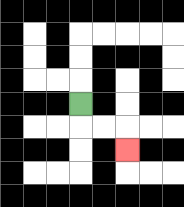{'start': '[3, 4]', 'end': '[5, 6]', 'path_directions': 'D,R,R,D', 'path_coordinates': '[[3, 4], [3, 5], [4, 5], [5, 5], [5, 6]]'}